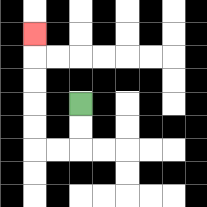{'start': '[3, 4]', 'end': '[1, 1]', 'path_directions': 'D,D,L,L,U,U,U,U,U', 'path_coordinates': '[[3, 4], [3, 5], [3, 6], [2, 6], [1, 6], [1, 5], [1, 4], [1, 3], [1, 2], [1, 1]]'}